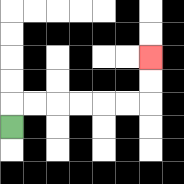{'start': '[0, 5]', 'end': '[6, 2]', 'path_directions': 'U,R,R,R,R,R,R,U,U', 'path_coordinates': '[[0, 5], [0, 4], [1, 4], [2, 4], [3, 4], [4, 4], [5, 4], [6, 4], [6, 3], [6, 2]]'}